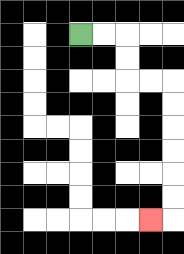{'start': '[3, 1]', 'end': '[6, 9]', 'path_directions': 'R,R,D,D,R,R,D,D,D,D,D,D,L', 'path_coordinates': '[[3, 1], [4, 1], [5, 1], [5, 2], [5, 3], [6, 3], [7, 3], [7, 4], [7, 5], [7, 6], [7, 7], [7, 8], [7, 9], [6, 9]]'}